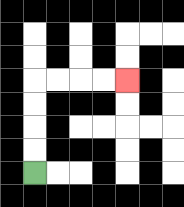{'start': '[1, 7]', 'end': '[5, 3]', 'path_directions': 'U,U,U,U,R,R,R,R', 'path_coordinates': '[[1, 7], [1, 6], [1, 5], [1, 4], [1, 3], [2, 3], [3, 3], [4, 3], [5, 3]]'}